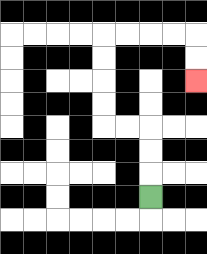{'start': '[6, 8]', 'end': '[8, 3]', 'path_directions': 'U,U,U,L,L,U,U,U,U,R,R,R,R,D,D', 'path_coordinates': '[[6, 8], [6, 7], [6, 6], [6, 5], [5, 5], [4, 5], [4, 4], [4, 3], [4, 2], [4, 1], [5, 1], [6, 1], [7, 1], [8, 1], [8, 2], [8, 3]]'}